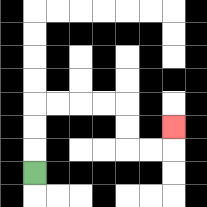{'start': '[1, 7]', 'end': '[7, 5]', 'path_directions': 'U,U,U,R,R,R,R,D,D,R,R,U', 'path_coordinates': '[[1, 7], [1, 6], [1, 5], [1, 4], [2, 4], [3, 4], [4, 4], [5, 4], [5, 5], [5, 6], [6, 6], [7, 6], [7, 5]]'}